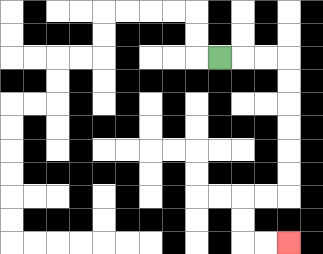{'start': '[9, 2]', 'end': '[12, 10]', 'path_directions': 'R,R,R,D,D,D,D,D,D,L,L,D,D,R,R', 'path_coordinates': '[[9, 2], [10, 2], [11, 2], [12, 2], [12, 3], [12, 4], [12, 5], [12, 6], [12, 7], [12, 8], [11, 8], [10, 8], [10, 9], [10, 10], [11, 10], [12, 10]]'}